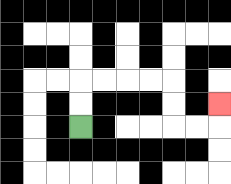{'start': '[3, 5]', 'end': '[9, 4]', 'path_directions': 'U,U,R,R,R,R,D,D,R,R,U', 'path_coordinates': '[[3, 5], [3, 4], [3, 3], [4, 3], [5, 3], [6, 3], [7, 3], [7, 4], [7, 5], [8, 5], [9, 5], [9, 4]]'}